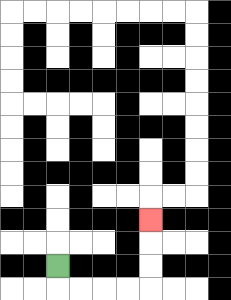{'start': '[2, 11]', 'end': '[6, 9]', 'path_directions': 'D,R,R,R,R,U,U,U', 'path_coordinates': '[[2, 11], [2, 12], [3, 12], [4, 12], [5, 12], [6, 12], [6, 11], [6, 10], [6, 9]]'}